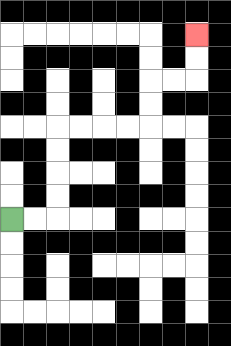{'start': '[0, 9]', 'end': '[8, 1]', 'path_directions': 'R,R,U,U,U,U,R,R,R,R,U,U,R,R,U,U', 'path_coordinates': '[[0, 9], [1, 9], [2, 9], [2, 8], [2, 7], [2, 6], [2, 5], [3, 5], [4, 5], [5, 5], [6, 5], [6, 4], [6, 3], [7, 3], [8, 3], [8, 2], [8, 1]]'}